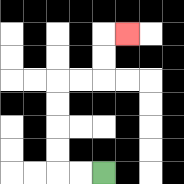{'start': '[4, 7]', 'end': '[5, 1]', 'path_directions': 'L,L,U,U,U,U,R,R,U,U,R', 'path_coordinates': '[[4, 7], [3, 7], [2, 7], [2, 6], [2, 5], [2, 4], [2, 3], [3, 3], [4, 3], [4, 2], [4, 1], [5, 1]]'}